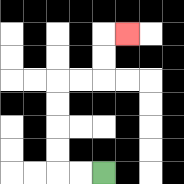{'start': '[4, 7]', 'end': '[5, 1]', 'path_directions': 'L,L,U,U,U,U,R,R,U,U,R', 'path_coordinates': '[[4, 7], [3, 7], [2, 7], [2, 6], [2, 5], [2, 4], [2, 3], [3, 3], [4, 3], [4, 2], [4, 1], [5, 1]]'}